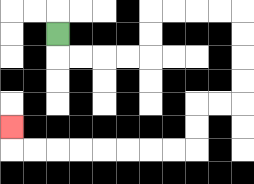{'start': '[2, 1]', 'end': '[0, 5]', 'path_directions': 'D,R,R,R,R,U,U,R,R,R,R,D,D,D,D,L,L,D,D,L,L,L,L,L,L,L,L,U', 'path_coordinates': '[[2, 1], [2, 2], [3, 2], [4, 2], [5, 2], [6, 2], [6, 1], [6, 0], [7, 0], [8, 0], [9, 0], [10, 0], [10, 1], [10, 2], [10, 3], [10, 4], [9, 4], [8, 4], [8, 5], [8, 6], [7, 6], [6, 6], [5, 6], [4, 6], [3, 6], [2, 6], [1, 6], [0, 6], [0, 5]]'}